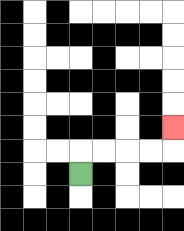{'start': '[3, 7]', 'end': '[7, 5]', 'path_directions': 'U,R,R,R,R,U', 'path_coordinates': '[[3, 7], [3, 6], [4, 6], [5, 6], [6, 6], [7, 6], [7, 5]]'}